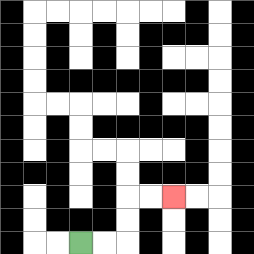{'start': '[3, 10]', 'end': '[7, 8]', 'path_directions': 'R,R,U,U,R,R', 'path_coordinates': '[[3, 10], [4, 10], [5, 10], [5, 9], [5, 8], [6, 8], [7, 8]]'}